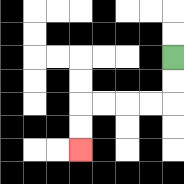{'start': '[7, 2]', 'end': '[3, 6]', 'path_directions': 'D,D,L,L,L,L,D,D', 'path_coordinates': '[[7, 2], [7, 3], [7, 4], [6, 4], [5, 4], [4, 4], [3, 4], [3, 5], [3, 6]]'}